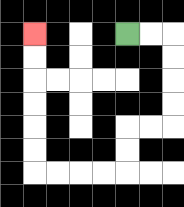{'start': '[5, 1]', 'end': '[1, 1]', 'path_directions': 'R,R,D,D,D,D,L,L,D,D,L,L,L,L,U,U,U,U,U,U', 'path_coordinates': '[[5, 1], [6, 1], [7, 1], [7, 2], [7, 3], [7, 4], [7, 5], [6, 5], [5, 5], [5, 6], [5, 7], [4, 7], [3, 7], [2, 7], [1, 7], [1, 6], [1, 5], [1, 4], [1, 3], [1, 2], [1, 1]]'}